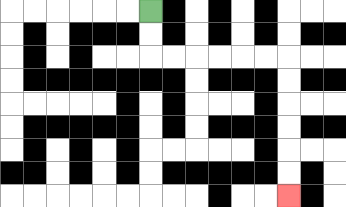{'start': '[6, 0]', 'end': '[12, 8]', 'path_directions': 'D,D,R,R,R,R,R,R,D,D,D,D,D,D', 'path_coordinates': '[[6, 0], [6, 1], [6, 2], [7, 2], [8, 2], [9, 2], [10, 2], [11, 2], [12, 2], [12, 3], [12, 4], [12, 5], [12, 6], [12, 7], [12, 8]]'}